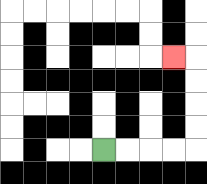{'start': '[4, 6]', 'end': '[7, 2]', 'path_directions': 'R,R,R,R,U,U,U,U,L', 'path_coordinates': '[[4, 6], [5, 6], [6, 6], [7, 6], [8, 6], [8, 5], [8, 4], [8, 3], [8, 2], [7, 2]]'}